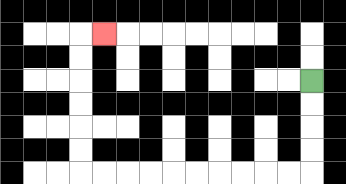{'start': '[13, 3]', 'end': '[4, 1]', 'path_directions': 'D,D,D,D,L,L,L,L,L,L,L,L,L,L,U,U,U,U,U,U,R', 'path_coordinates': '[[13, 3], [13, 4], [13, 5], [13, 6], [13, 7], [12, 7], [11, 7], [10, 7], [9, 7], [8, 7], [7, 7], [6, 7], [5, 7], [4, 7], [3, 7], [3, 6], [3, 5], [3, 4], [3, 3], [3, 2], [3, 1], [4, 1]]'}